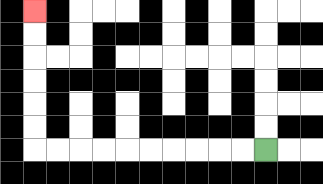{'start': '[11, 6]', 'end': '[1, 0]', 'path_directions': 'L,L,L,L,L,L,L,L,L,L,U,U,U,U,U,U', 'path_coordinates': '[[11, 6], [10, 6], [9, 6], [8, 6], [7, 6], [6, 6], [5, 6], [4, 6], [3, 6], [2, 6], [1, 6], [1, 5], [1, 4], [1, 3], [1, 2], [1, 1], [1, 0]]'}